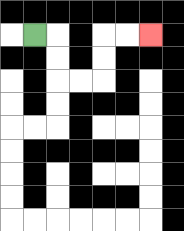{'start': '[1, 1]', 'end': '[6, 1]', 'path_directions': 'R,D,D,R,R,U,U,R,R', 'path_coordinates': '[[1, 1], [2, 1], [2, 2], [2, 3], [3, 3], [4, 3], [4, 2], [4, 1], [5, 1], [6, 1]]'}